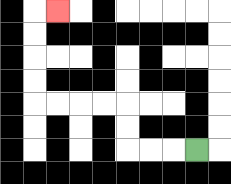{'start': '[8, 6]', 'end': '[2, 0]', 'path_directions': 'L,L,L,U,U,L,L,L,L,U,U,U,U,R', 'path_coordinates': '[[8, 6], [7, 6], [6, 6], [5, 6], [5, 5], [5, 4], [4, 4], [3, 4], [2, 4], [1, 4], [1, 3], [1, 2], [1, 1], [1, 0], [2, 0]]'}